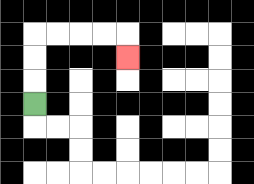{'start': '[1, 4]', 'end': '[5, 2]', 'path_directions': 'U,U,U,R,R,R,R,D', 'path_coordinates': '[[1, 4], [1, 3], [1, 2], [1, 1], [2, 1], [3, 1], [4, 1], [5, 1], [5, 2]]'}